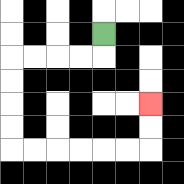{'start': '[4, 1]', 'end': '[6, 4]', 'path_directions': 'D,L,L,L,L,D,D,D,D,R,R,R,R,R,R,U,U', 'path_coordinates': '[[4, 1], [4, 2], [3, 2], [2, 2], [1, 2], [0, 2], [0, 3], [0, 4], [0, 5], [0, 6], [1, 6], [2, 6], [3, 6], [4, 6], [5, 6], [6, 6], [6, 5], [6, 4]]'}